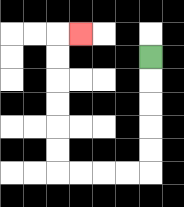{'start': '[6, 2]', 'end': '[3, 1]', 'path_directions': 'D,D,D,D,D,L,L,L,L,U,U,U,U,U,U,R', 'path_coordinates': '[[6, 2], [6, 3], [6, 4], [6, 5], [6, 6], [6, 7], [5, 7], [4, 7], [3, 7], [2, 7], [2, 6], [2, 5], [2, 4], [2, 3], [2, 2], [2, 1], [3, 1]]'}